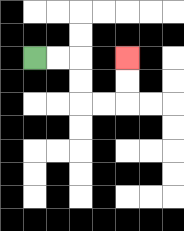{'start': '[1, 2]', 'end': '[5, 2]', 'path_directions': 'R,R,D,D,R,R,U,U', 'path_coordinates': '[[1, 2], [2, 2], [3, 2], [3, 3], [3, 4], [4, 4], [5, 4], [5, 3], [5, 2]]'}